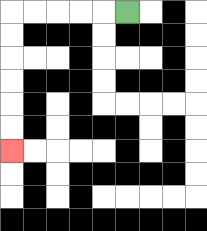{'start': '[5, 0]', 'end': '[0, 6]', 'path_directions': 'L,L,L,L,L,D,D,D,D,D,D', 'path_coordinates': '[[5, 0], [4, 0], [3, 0], [2, 0], [1, 0], [0, 0], [0, 1], [0, 2], [0, 3], [0, 4], [0, 5], [0, 6]]'}